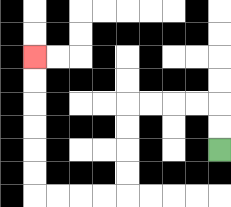{'start': '[9, 6]', 'end': '[1, 2]', 'path_directions': 'U,U,L,L,L,L,D,D,D,D,L,L,L,L,U,U,U,U,U,U', 'path_coordinates': '[[9, 6], [9, 5], [9, 4], [8, 4], [7, 4], [6, 4], [5, 4], [5, 5], [5, 6], [5, 7], [5, 8], [4, 8], [3, 8], [2, 8], [1, 8], [1, 7], [1, 6], [1, 5], [1, 4], [1, 3], [1, 2]]'}